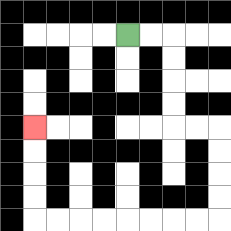{'start': '[5, 1]', 'end': '[1, 5]', 'path_directions': 'R,R,D,D,D,D,R,R,D,D,D,D,L,L,L,L,L,L,L,L,U,U,U,U', 'path_coordinates': '[[5, 1], [6, 1], [7, 1], [7, 2], [7, 3], [7, 4], [7, 5], [8, 5], [9, 5], [9, 6], [9, 7], [9, 8], [9, 9], [8, 9], [7, 9], [6, 9], [5, 9], [4, 9], [3, 9], [2, 9], [1, 9], [1, 8], [1, 7], [1, 6], [1, 5]]'}